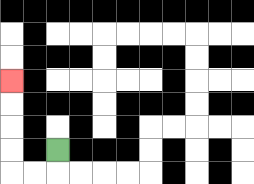{'start': '[2, 6]', 'end': '[0, 3]', 'path_directions': 'D,L,L,U,U,U,U', 'path_coordinates': '[[2, 6], [2, 7], [1, 7], [0, 7], [0, 6], [0, 5], [0, 4], [0, 3]]'}